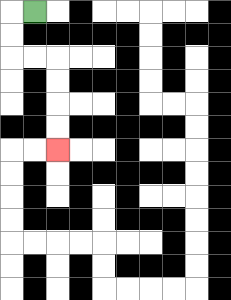{'start': '[1, 0]', 'end': '[2, 6]', 'path_directions': 'L,D,D,R,R,D,D,D,D', 'path_coordinates': '[[1, 0], [0, 0], [0, 1], [0, 2], [1, 2], [2, 2], [2, 3], [2, 4], [2, 5], [2, 6]]'}